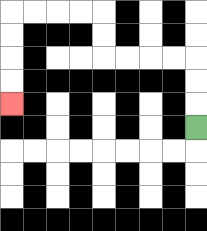{'start': '[8, 5]', 'end': '[0, 4]', 'path_directions': 'U,U,U,L,L,L,L,U,U,L,L,L,L,D,D,D,D', 'path_coordinates': '[[8, 5], [8, 4], [8, 3], [8, 2], [7, 2], [6, 2], [5, 2], [4, 2], [4, 1], [4, 0], [3, 0], [2, 0], [1, 0], [0, 0], [0, 1], [0, 2], [0, 3], [0, 4]]'}